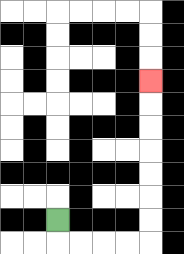{'start': '[2, 9]', 'end': '[6, 3]', 'path_directions': 'D,R,R,R,R,U,U,U,U,U,U,U', 'path_coordinates': '[[2, 9], [2, 10], [3, 10], [4, 10], [5, 10], [6, 10], [6, 9], [6, 8], [6, 7], [6, 6], [6, 5], [6, 4], [6, 3]]'}